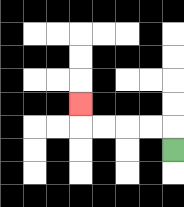{'start': '[7, 6]', 'end': '[3, 4]', 'path_directions': 'U,L,L,L,L,U', 'path_coordinates': '[[7, 6], [7, 5], [6, 5], [5, 5], [4, 5], [3, 5], [3, 4]]'}